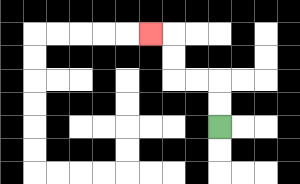{'start': '[9, 5]', 'end': '[6, 1]', 'path_directions': 'U,U,L,L,U,U,L', 'path_coordinates': '[[9, 5], [9, 4], [9, 3], [8, 3], [7, 3], [7, 2], [7, 1], [6, 1]]'}